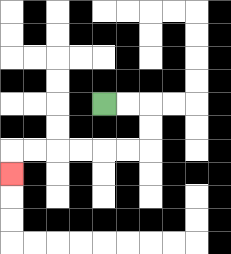{'start': '[4, 4]', 'end': '[0, 7]', 'path_directions': 'R,R,D,D,L,L,L,L,L,L,D', 'path_coordinates': '[[4, 4], [5, 4], [6, 4], [6, 5], [6, 6], [5, 6], [4, 6], [3, 6], [2, 6], [1, 6], [0, 6], [0, 7]]'}